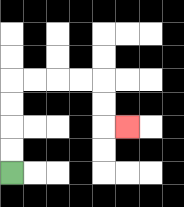{'start': '[0, 7]', 'end': '[5, 5]', 'path_directions': 'U,U,U,U,R,R,R,R,D,D,R', 'path_coordinates': '[[0, 7], [0, 6], [0, 5], [0, 4], [0, 3], [1, 3], [2, 3], [3, 3], [4, 3], [4, 4], [4, 5], [5, 5]]'}